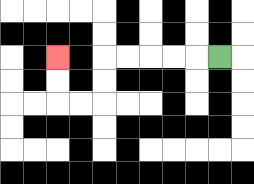{'start': '[9, 2]', 'end': '[2, 2]', 'path_directions': 'L,L,L,L,L,D,D,L,L,U,U', 'path_coordinates': '[[9, 2], [8, 2], [7, 2], [6, 2], [5, 2], [4, 2], [4, 3], [4, 4], [3, 4], [2, 4], [2, 3], [2, 2]]'}